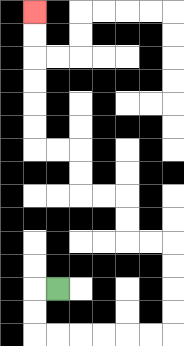{'start': '[2, 12]', 'end': '[1, 0]', 'path_directions': 'L,D,D,R,R,R,R,R,R,U,U,U,U,L,L,U,U,L,L,U,U,L,L,U,U,U,U,U,U', 'path_coordinates': '[[2, 12], [1, 12], [1, 13], [1, 14], [2, 14], [3, 14], [4, 14], [5, 14], [6, 14], [7, 14], [7, 13], [7, 12], [7, 11], [7, 10], [6, 10], [5, 10], [5, 9], [5, 8], [4, 8], [3, 8], [3, 7], [3, 6], [2, 6], [1, 6], [1, 5], [1, 4], [1, 3], [1, 2], [1, 1], [1, 0]]'}